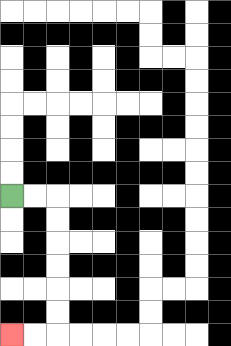{'start': '[0, 8]', 'end': '[0, 14]', 'path_directions': 'R,R,D,D,D,D,D,D,L,L', 'path_coordinates': '[[0, 8], [1, 8], [2, 8], [2, 9], [2, 10], [2, 11], [2, 12], [2, 13], [2, 14], [1, 14], [0, 14]]'}